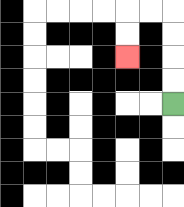{'start': '[7, 4]', 'end': '[5, 2]', 'path_directions': 'U,U,U,U,L,L,D,D', 'path_coordinates': '[[7, 4], [7, 3], [7, 2], [7, 1], [7, 0], [6, 0], [5, 0], [5, 1], [5, 2]]'}